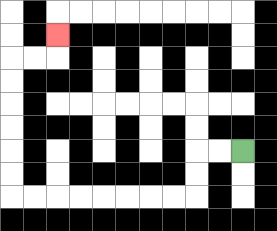{'start': '[10, 6]', 'end': '[2, 1]', 'path_directions': 'L,L,D,D,L,L,L,L,L,L,L,L,U,U,U,U,U,U,R,R,U', 'path_coordinates': '[[10, 6], [9, 6], [8, 6], [8, 7], [8, 8], [7, 8], [6, 8], [5, 8], [4, 8], [3, 8], [2, 8], [1, 8], [0, 8], [0, 7], [0, 6], [0, 5], [0, 4], [0, 3], [0, 2], [1, 2], [2, 2], [2, 1]]'}